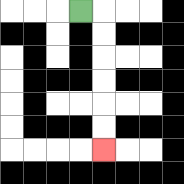{'start': '[3, 0]', 'end': '[4, 6]', 'path_directions': 'R,D,D,D,D,D,D', 'path_coordinates': '[[3, 0], [4, 0], [4, 1], [4, 2], [4, 3], [4, 4], [4, 5], [4, 6]]'}